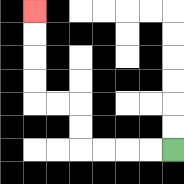{'start': '[7, 6]', 'end': '[1, 0]', 'path_directions': 'L,L,L,L,U,U,L,L,U,U,U,U', 'path_coordinates': '[[7, 6], [6, 6], [5, 6], [4, 6], [3, 6], [3, 5], [3, 4], [2, 4], [1, 4], [1, 3], [1, 2], [1, 1], [1, 0]]'}